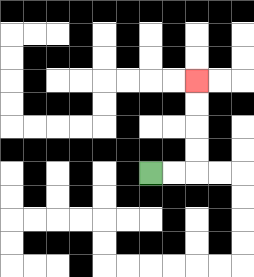{'start': '[6, 7]', 'end': '[8, 3]', 'path_directions': 'R,R,U,U,U,U', 'path_coordinates': '[[6, 7], [7, 7], [8, 7], [8, 6], [8, 5], [8, 4], [8, 3]]'}